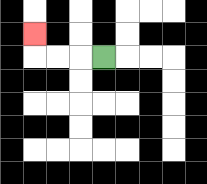{'start': '[4, 2]', 'end': '[1, 1]', 'path_directions': 'L,L,L,U', 'path_coordinates': '[[4, 2], [3, 2], [2, 2], [1, 2], [1, 1]]'}